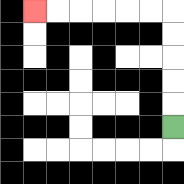{'start': '[7, 5]', 'end': '[1, 0]', 'path_directions': 'U,U,U,U,U,L,L,L,L,L,L', 'path_coordinates': '[[7, 5], [7, 4], [7, 3], [7, 2], [7, 1], [7, 0], [6, 0], [5, 0], [4, 0], [3, 0], [2, 0], [1, 0]]'}